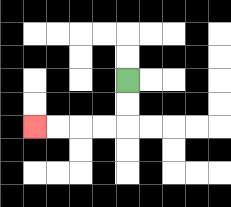{'start': '[5, 3]', 'end': '[1, 5]', 'path_directions': 'D,D,L,L,L,L', 'path_coordinates': '[[5, 3], [5, 4], [5, 5], [4, 5], [3, 5], [2, 5], [1, 5]]'}